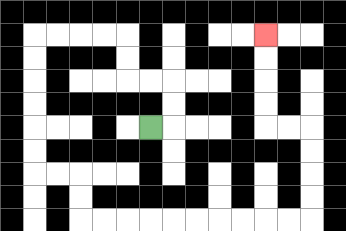{'start': '[6, 5]', 'end': '[11, 1]', 'path_directions': 'R,U,U,L,L,U,U,L,L,L,L,D,D,D,D,D,D,R,R,D,D,R,R,R,R,R,R,R,R,R,R,U,U,U,U,L,L,U,U,U,U', 'path_coordinates': '[[6, 5], [7, 5], [7, 4], [7, 3], [6, 3], [5, 3], [5, 2], [5, 1], [4, 1], [3, 1], [2, 1], [1, 1], [1, 2], [1, 3], [1, 4], [1, 5], [1, 6], [1, 7], [2, 7], [3, 7], [3, 8], [3, 9], [4, 9], [5, 9], [6, 9], [7, 9], [8, 9], [9, 9], [10, 9], [11, 9], [12, 9], [13, 9], [13, 8], [13, 7], [13, 6], [13, 5], [12, 5], [11, 5], [11, 4], [11, 3], [11, 2], [11, 1]]'}